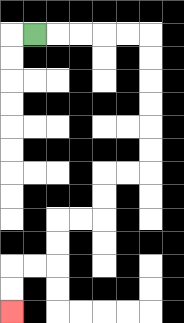{'start': '[1, 1]', 'end': '[0, 13]', 'path_directions': 'R,R,R,R,R,D,D,D,D,D,D,L,L,D,D,L,L,D,D,L,L,D,D', 'path_coordinates': '[[1, 1], [2, 1], [3, 1], [4, 1], [5, 1], [6, 1], [6, 2], [6, 3], [6, 4], [6, 5], [6, 6], [6, 7], [5, 7], [4, 7], [4, 8], [4, 9], [3, 9], [2, 9], [2, 10], [2, 11], [1, 11], [0, 11], [0, 12], [0, 13]]'}